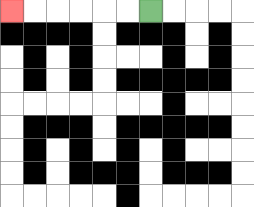{'start': '[6, 0]', 'end': '[0, 0]', 'path_directions': 'L,L,L,L,L,L', 'path_coordinates': '[[6, 0], [5, 0], [4, 0], [3, 0], [2, 0], [1, 0], [0, 0]]'}